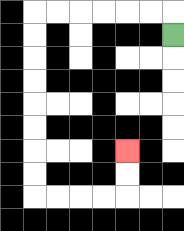{'start': '[7, 1]', 'end': '[5, 6]', 'path_directions': 'U,L,L,L,L,L,L,D,D,D,D,D,D,D,D,R,R,R,R,U,U', 'path_coordinates': '[[7, 1], [7, 0], [6, 0], [5, 0], [4, 0], [3, 0], [2, 0], [1, 0], [1, 1], [1, 2], [1, 3], [1, 4], [1, 5], [1, 6], [1, 7], [1, 8], [2, 8], [3, 8], [4, 8], [5, 8], [5, 7], [5, 6]]'}